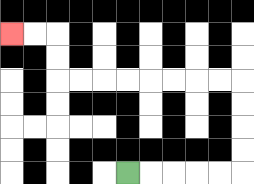{'start': '[5, 7]', 'end': '[0, 1]', 'path_directions': 'R,R,R,R,R,U,U,U,U,L,L,L,L,L,L,L,L,U,U,L,L', 'path_coordinates': '[[5, 7], [6, 7], [7, 7], [8, 7], [9, 7], [10, 7], [10, 6], [10, 5], [10, 4], [10, 3], [9, 3], [8, 3], [7, 3], [6, 3], [5, 3], [4, 3], [3, 3], [2, 3], [2, 2], [2, 1], [1, 1], [0, 1]]'}